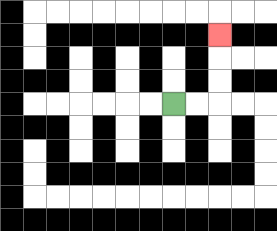{'start': '[7, 4]', 'end': '[9, 1]', 'path_directions': 'R,R,U,U,U', 'path_coordinates': '[[7, 4], [8, 4], [9, 4], [9, 3], [9, 2], [9, 1]]'}